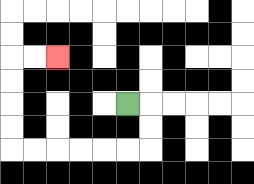{'start': '[5, 4]', 'end': '[2, 2]', 'path_directions': 'R,D,D,L,L,L,L,L,L,U,U,U,U,R,R', 'path_coordinates': '[[5, 4], [6, 4], [6, 5], [6, 6], [5, 6], [4, 6], [3, 6], [2, 6], [1, 6], [0, 6], [0, 5], [0, 4], [0, 3], [0, 2], [1, 2], [2, 2]]'}